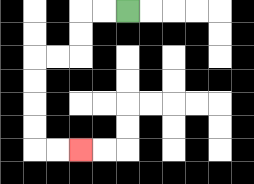{'start': '[5, 0]', 'end': '[3, 6]', 'path_directions': 'L,L,D,D,L,L,D,D,D,D,R,R', 'path_coordinates': '[[5, 0], [4, 0], [3, 0], [3, 1], [3, 2], [2, 2], [1, 2], [1, 3], [1, 4], [1, 5], [1, 6], [2, 6], [3, 6]]'}